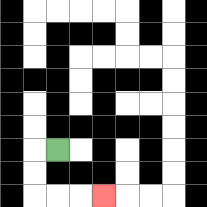{'start': '[2, 6]', 'end': '[4, 8]', 'path_directions': 'L,D,D,R,R,R', 'path_coordinates': '[[2, 6], [1, 6], [1, 7], [1, 8], [2, 8], [3, 8], [4, 8]]'}